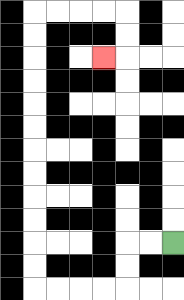{'start': '[7, 10]', 'end': '[4, 2]', 'path_directions': 'L,L,D,D,L,L,L,L,U,U,U,U,U,U,U,U,U,U,U,U,R,R,R,R,D,D,L', 'path_coordinates': '[[7, 10], [6, 10], [5, 10], [5, 11], [5, 12], [4, 12], [3, 12], [2, 12], [1, 12], [1, 11], [1, 10], [1, 9], [1, 8], [1, 7], [1, 6], [1, 5], [1, 4], [1, 3], [1, 2], [1, 1], [1, 0], [2, 0], [3, 0], [4, 0], [5, 0], [5, 1], [5, 2], [4, 2]]'}